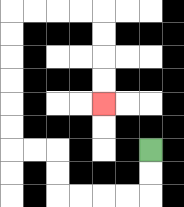{'start': '[6, 6]', 'end': '[4, 4]', 'path_directions': 'D,D,L,L,L,L,U,U,L,L,U,U,U,U,U,U,R,R,R,R,D,D,D,D', 'path_coordinates': '[[6, 6], [6, 7], [6, 8], [5, 8], [4, 8], [3, 8], [2, 8], [2, 7], [2, 6], [1, 6], [0, 6], [0, 5], [0, 4], [0, 3], [0, 2], [0, 1], [0, 0], [1, 0], [2, 0], [3, 0], [4, 0], [4, 1], [4, 2], [4, 3], [4, 4]]'}